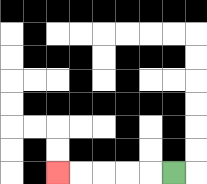{'start': '[7, 7]', 'end': '[2, 7]', 'path_directions': 'L,L,L,L,L', 'path_coordinates': '[[7, 7], [6, 7], [5, 7], [4, 7], [3, 7], [2, 7]]'}